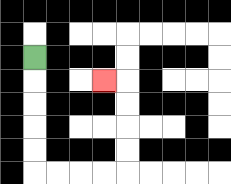{'start': '[1, 2]', 'end': '[4, 3]', 'path_directions': 'D,D,D,D,D,R,R,R,R,U,U,U,U,L', 'path_coordinates': '[[1, 2], [1, 3], [1, 4], [1, 5], [1, 6], [1, 7], [2, 7], [3, 7], [4, 7], [5, 7], [5, 6], [5, 5], [5, 4], [5, 3], [4, 3]]'}